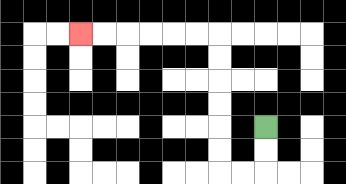{'start': '[11, 5]', 'end': '[3, 1]', 'path_directions': 'D,D,L,L,U,U,U,U,U,U,L,L,L,L,L,L', 'path_coordinates': '[[11, 5], [11, 6], [11, 7], [10, 7], [9, 7], [9, 6], [9, 5], [9, 4], [9, 3], [9, 2], [9, 1], [8, 1], [7, 1], [6, 1], [5, 1], [4, 1], [3, 1]]'}